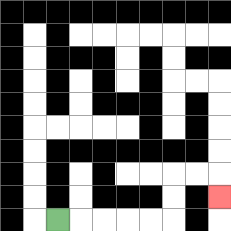{'start': '[2, 9]', 'end': '[9, 8]', 'path_directions': 'R,R,R,R,R,U,U,R,R,D', 'path_coordinates': '[[2, 9], [3, 9], [4, 9], [5, 9], [6, 9], [7, 9], [7, 8], [7, 7], [8, 7], [9, 7], [9, 8]]'}